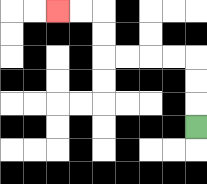{'start': '[8, 5]', 'end': '[2, 0]', 'path_directions': 'U,U,U,L,L,L,L,U,U,L,L', 'path_coordinates': '[[8, 5], [8, 4], [8, 3], [8, 2], [7, 2], [6, 2], [5, 2], [4, 2], [4, 1], [4, 0], [3, 0], [2, 0]]'}